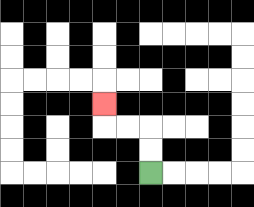{'start': '[6, 7]', 'end': '[4, 4]', 'path_directions': 'U,U,L,L,U', 'path_coordinates': '[[6, 7], [6, 6], [6, 5], [5, 5], [4, 5], [4, 4]]'}